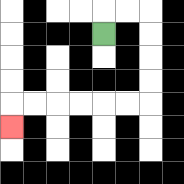{'start': '[4, 1]', 'end': '[0, 5]', 'path_directions': 'U,R,R,D,D,D,D,L,L,L,L,L,L,D', 'path_coordinates': '[[4, 1], [4, 0], [5, 0], [6, 0], [6, 1], [6, 2], [6, 3], [6, 4], [5, 4], [4, 4], [3, 4], [2, 4], [1, 4], [0, 4], [0, 5]]'}